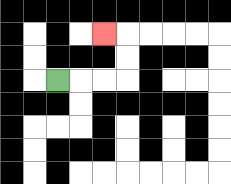{'start': '[2, 3]', 'end': '[4, 1]', 'path_directions': 'R,R,R,U,U,L', 'path_coordinates': '[[2, 3], [3, 3], [4, 3], [5, 3], [5, 2], [5, 1], [4, 1]]'}